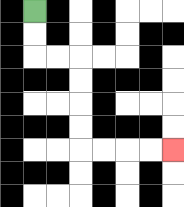{'start': '[1, 0]', 'end': '[7, 6]', 'path_directions': 'D,D,R,R,D,D,D,D,R,R,R,R', 'path_coordinates': '[[1, 0], [1, 1], [1, 2], [2, 2], [3, 2], [3, 3], [3, 4], [3, 5], [3, 6], [4, 6], [5, 6], [6, 6], [7, 6]]'}